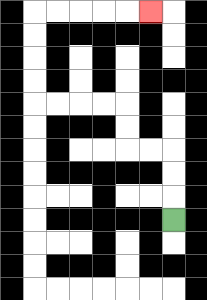{'start': '[7, 9]', 'end': '[6, 0]', 'path_directions': 'U,U,U,L,L,U,U,L,L,L,L,U,U,U,U,R,R,R,R,R', 'path_coordinates': '[[7, 9], [7, 8], [7, 7], [7, 6], [6, 6], [5, 6], [5, 5], [5, 4], [4, 4], [3, 4], [2, 4], [1, 4], [1, 3], [1, 2], [1, 1], [1, 0], [2, 0], [3, 0], [4, 0], [5, 0], [6, 0]]'}